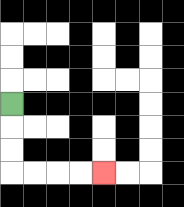{'start': '[0, 4]', 'end': '[4, 7]', 'path_directions': 'D,D,D,R,R,R,R', 'path_coordinates': '[[0, 4], [0, 5], [0, 6], [0, 7], [1, 7], [2, 7], [3, 7], [4, 7]]'}